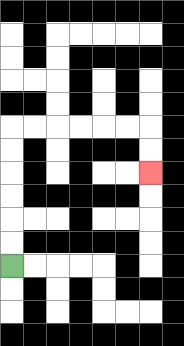{'start': '[0, 11]', 'end': '[6, 7]', 'path_directions': 'U,U,U,U,U,U,R,R,R,R,R,R,D,D', 'path_coordinates': '[[0, 11], [0, 10], [0, 9], [0, 8], [0, 7], [0, 6], [0, 5], [1, 5], [2, 5], [3, 5], [4, 5], [5, 5], [6, 5], [6, 6], [6, 7]]'}